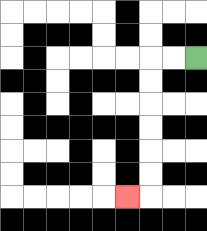{'start': '[8, 2]', 'end': '[5, 8]', 'path_directions': 'L,L,D,D,D,D,D,D,L', 'path_coordinates': '[[8, 2], [7, 2], [6, 2], [6, 3], [6, 4], [6, 5], [6, 6], [6, 7], [6, 8], [5, 8]]'}